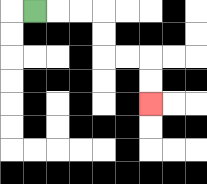{'start': '[1, 0]', 'end': '[6, 4]', 'path_directions': 'R,R,R,D,D,R,R,D,D', 'path_coordinates': '[[1, 0], [2, 0], [3, 0], [4, 0], [4, 1], [4, 2], [5, 2], [6, 2], [6, 3], [6, 4]]'}